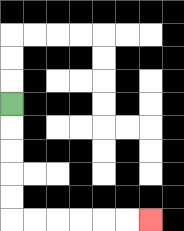{'start': '[0, 4]', 'end': '[6, 9]', 'path_directions': 'D,D,D,D,D,R,R,R,R,R,R', 'path_coordinates': '[[0, 4], [0, 5], [0, 6], [0, 7], [0, 8], [0, 9], [1, 9], [2, 9], [3, 9], [4, 9], [5, 9], [6, 9]]'}